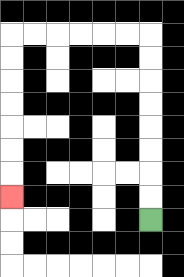{'start': '[6, 9]', 'end': '[0, 8]', 'path_directions': 'U,U,U,U,U,U,U,U,L,L,L,L,L,L,D,D,D,D,D,D,D', 'path_coordinates': '[[6, 9], [6, 8], [6, 7], [6, 6], [6, 5], [6, 4], [6, 3], [6, 2], [6, 1], [5, 1], [4, 1], [3, 1], [2, 1], [1, 1], [0, 1], [0, 2], [0, 3], [0, 4], [0, 5], [0, 6], [0, 7], [0, 8]]'}